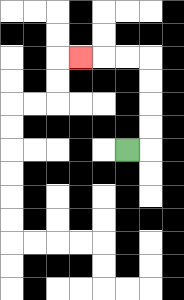{'start': '[5, 6]', 'end': '[3, 2]', 'path_directions': 'R,U,U,U,U,L,L,L', 'path_coordinates': '[[5, 6], [6, 6], [6, 5], [6, 4], [6, 3], [6, 2], [5, 2], [4, 2], [3, 2]]'}